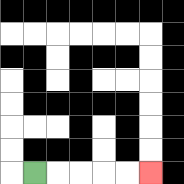{'start': '[1, 7]', 'end': '[6, 7]', 'path_directions': 'R,R,R,R,R', 'path_coordinates': '[[1, 7], [2, 7], [3, 7], [4, 7], [5, 7], [6, 7]]'}